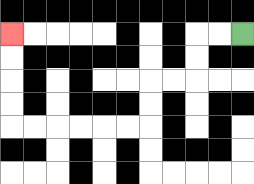{'start': '[10, 1]', 'end': '[0, 1]', 'path_directions': 'L,L,D,D,L,L,D,D,L,L,L,L,L,L,U,U,U,U', 'path_coordinates': '[[10, 1], [9, 1], [8, 1], [8, 2], [8, 3], [7, 3], [6, 3], [6, 4], [6, 5], [5, 5], [4, 5], [3, 5], [2, 5], [1, 5], [0, 5], [0, 4], [0, 3], [0, 2], [0, 1]]'}